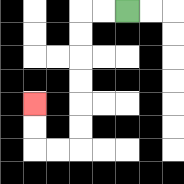{'start': '[5, 0]', 'end': '[1, 4]', 'path_directions': 'L,L,D,D,D,D,D,D,L,L,U,U', 'path_coordinates': '[[5, 0], [4, 0], [3, 0], [3, 1], [3, 2], [3, 3], [3, 4], [3, 5], [3, 6], [2, 6], [1, 6], [1, 5], [1, 4]]'}